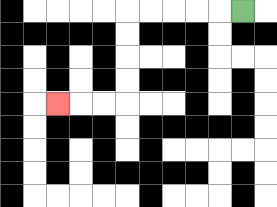{'start': '[10, 0]', 'end': '[2, 4]', 'path_directions': 'L,L,L,L,L,D,D,D,D,L,L,L', 'path_coordinates': '[[10, 0], [9, 0], [8, 0], [7, 0], [6, 0], [5, 0], [5, 1], [5, 2], [5, 3], [5, 4], [4, 4], [3, 4], [2, 4]]'}